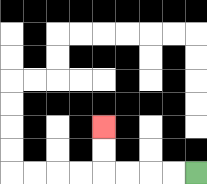{'start': '[8, 7]', 'end': '[4, 5]', 'path_directions': 'L,L,L,L,U,U', 'path_coordinates': '[[8, 7], [7, 7], [6, 7], [5, 7], [4, 7], [4, 6], [4, 5]]'}